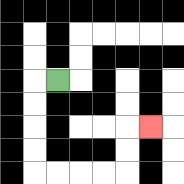{'start': '[2, 3]', 'end': '[6, 5]', 'path_directions': 'L,D,D,D,D,R,R,R,R,U,U,R', 'path_coordinates': '[[2, 3], [1, 3], [1, 4], [1, 5], [1, 6], [1, 7], [2, 7], [3, 7], [4, 7], [5, 7], [5, 6], [5, 5], [6, 5]]'}